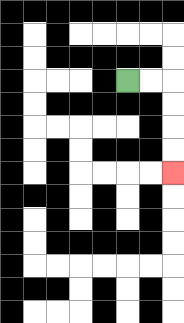{'start': '[5, 3]', 'end': '[7, 7]', 'path_directions': 'R,R,D,D,D,D', 'path_coordinates': '[[5, 3], [6, 3], [7, 3], [7, 4], [7, 5], [7, 6], [7, 7]]'}